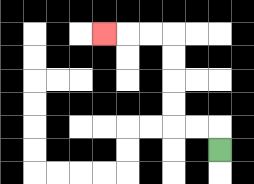{'start': '[9, 6]', 'end': '[4, 1]', 'path_directions': 'U,L,L,U,U,U,U,L,L,L', 'path_coordinates': '[[9, 6], [9, 5], [8, 5], [7, 5], [7, 4], [7, 3], [7, 2], [7, 1], [6, 1], [5, 1], [4, 1]]'}